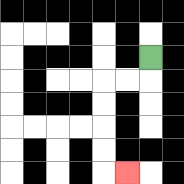{'start': '[6, 2]', 'end': '[5, 7]', 'path_directions': 'D,L,L,D,D,D,D,R', 'path_coordinates': '[[6, 2], [6, 3], [5, 3], [4, 3], [4, 4], [4, 5], [4, 6], [4, 7], [5, 7]]'}